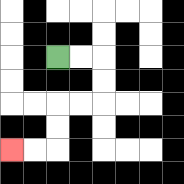{'start': '[2, 2]', 'end': '[0, 6]', 'path_directions': 'R,R,D,D,L,L,D,D,L,L', 'path_coordinates': '[[2, 2], [3, 2], [4, 2], [4, 3], [4, 4], [3, 4], [2, 4], [2, 5], [2, 6], [1, 6], [0, 6]]'}